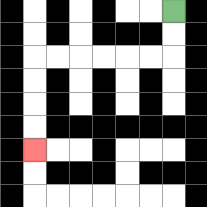{'start': '[7, 0]', 'end': '[1, 6]', 'path_directions': 'D,D,L,L,L,L,L,L,D,D,D,D', 'path_coordinates': '[[7, 0], [7, 1], [7, 2], [6, 2], [5, 2], [4, 2], [3, 2], [2, 2], [1, 2], [1, 3], [1, 4], [1, 5], [1, 6]]'}